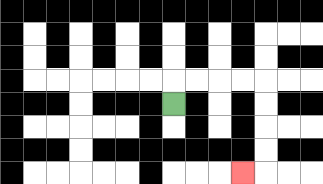{'start': '[7, 4]', 'end': '[10, 7]', 'path_directions': 'U,R,R,R,R,D,D,D,D,L', 'path_coordinates': '[[7, 4], [7, 3], [8, 3], [9, 3], [10, 3], [11, 3], [11, 4], [11, 5], [11, 6], [11, 7], [10, 7]]'}